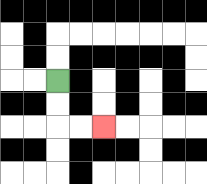{'start': '[2, 3]', 'end': '[4, 5]', 'path_directions': 'D,D,R,R', 'path_coordinates': '[[2, 3], [2, 4], [2, 5], [3, 5], [4, 5]]'}